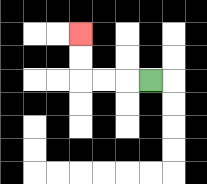{'start': '[6, 3]', 'end': '[3, 1]', 'path_directions': 'L,L,L,U,U', 'path_coordinates': '[[6, 3], [5, 3], [4, 3], [3, 3], [3, 2], [3, 1]]'}